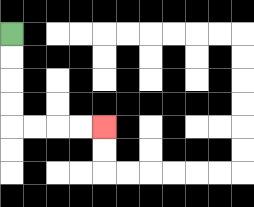{'start': '[0, 1]', 'end': '[4, 5]', 'path_directions': 'D,D,D,D,R,R,R,R', 'path_coordinates': '[[0, 1], [0, 2], [0, 3], [0, 4], [0, 5], [1, 5], [2, 5], [3, 5], [4, 5]]'}